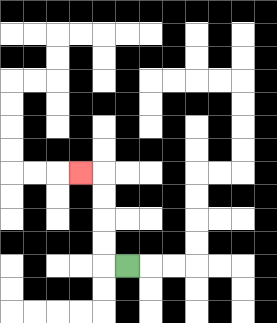{'start': '[5, 11]', 'end': '[3, 7]', 'path_directions': 'L,U,U,U,U,L', 'path_coordinates': '[[5, 11], [4, 11], [4, 10], [4, 9], [4, 8], [4, 7], [3, 7]]'}